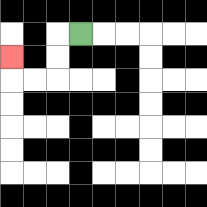{'start': '[3, 1]', 'end': '[0, 2]', 'path_directions': 'L,D,D,L,L,U', 'path_coordinates': '[[3, 1], [2, 1], [2, 2], [2, 3], [1, 3], [0, 3], [0, 2]]'}